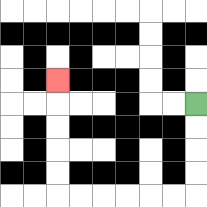{'start': '[8, 4]', 'end': '[2, 3]', 'path_directions': 'D,D,D,D,L,L,L,L,L,L,U,U,U,U,U', 'path_coordinates': '[[8, 4], [8, 5], [8, 6], [8, 7], [8, 8], [7, 8], [6, 8], [5, 8], [4, 8], [3, 8], [2, 8], [2, 7], [2, 6], [2, 5], [2, 4], [2, 3]]'}